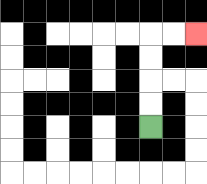{'start': '[6, 5]', 'end': '[8, 1]', 'path_directions': 'U,U,U,U,R,R', 'path_coordinates': '[[6, 5], [6, 4], [6, 3], [6, 2], [6, 1], [7, 1], [8, 1]]'}